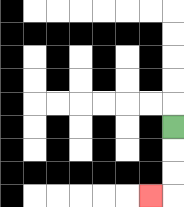{'start': '[7, 5]', 'end': '[6, 8]', 'path_directions': 'D,D,D,L', 'path_coordinates': '[[7, 5], [7, 6], [7, 7], [7, 8], [6, 8]]'}